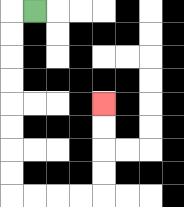{'start': '[1, 0]', 'end': '[4, 4]', 'path_directions': 'L,D,D,D,D,D,D,D,D,R,R,R,R,U,U,U,U', 'path_coordinates': '[[1, 0], [0, 0], [0, 1], [0, 2], [0, 3], [0, 4], [0, 5], [0, 6], [0, 7], [0, 8], [1, 8], [2, 8], [3, 8], [4, 8], [4, 7], [4, 6], [4, 5], [4, 4]]'}